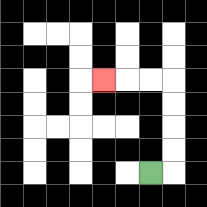{'start': '[6, 7]', 'end': '[4, 3]', 'path_directions': 'R,U,U,U,U,L,L,L', 'path_coordinates': '[[6, 7], [7, 7], [7, 6], [7, 5], [7, 4], [7, 3], [6, 3], [5, 3], [4, 3]]'}